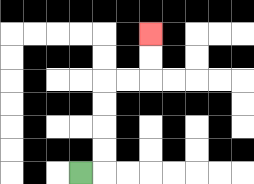{'start': '[3, 7]', 'end': '[6, 1]', 'path_directions': 'R,U,U,U,U,R,R,U,U', 'path_coordinates': '[[3, 7], [4, 7], [4, 6], [4, 5], [4, 4], [4, 3], [5, 3], [6, 3], [6, 2], [6, 1]]'}